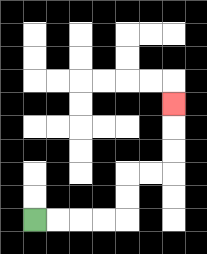{'start': '[1, 9]', 'end': '[7, 4]', 'path_directions': 'R,R,R,R,U,U,R,R,U,U,U', 'path_coordinates': '[[1, 9], [2, 9], [3, 9], [4, 9], [5, 9], [5, 8], [5, 7], [6, 7], [7, 7], [7, 6], [7, 5], [7, 4]]'}